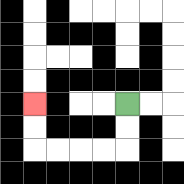{'start': '[5, 4]', 'end': '[1, 4]', 'path_directions': 'D,D,L,L,L,L,U,U', 'path_coordinates': '[[5, 4], [5, 5], [5, 6], [4, 6], [3, 6], [2, 6], [1, 6], [1, 5], [1, 4]]'}